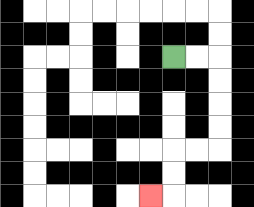{'start': '[7, 2]', 'end': '[6, 8]', 'path_directions': 'R,R,D,D,D,D,L,L,D,D,L', 'path_coordinates': '[[7, 2], [8, 2], [9, 2], [9, 3], [9, 4], [9, 5], [9, 6], [8, 6], [7, 6], [7, 7], [7, 8], [6, 8]]'}